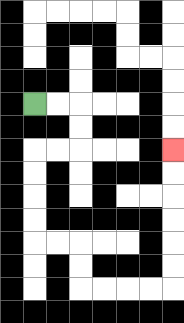{'start': '[1, 4]', 'end': '[7, 6]', 'path_directions': 'R,R,D,D,L,L,D,D,D,D,R,R,D,D,R,R,R,R,U,U,U,U,U,U', 'path_coordinates': '[[1, 4], [2, 4], [3, 4], [3, 5], [3, 6], [2, 6], [1, 6], [1, 7], [1, 8], [1, 9], [1, 10], [2, 10], [3, 10], [3, 11], [3, 12], [4, 12], [5, 12], [6, 12], [7, 12], [7, 11], [7, 10], [7, 9], [7, 8], [7, 7], [7, 6]]'}